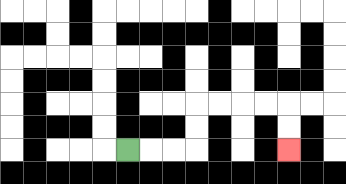{'start': '[5, 6]', 'end': '[12, 6]', 'path_directions': 'R,R,R,U,U,R,R,R,R,D,D', 'path_coordinates': '[[5, 6], [6, 6], [7, 6], [8, 6], [8, 5], [8, 4], [9, 4], [10, 4], [11, 4], [12, 4], [12, 5], [12, 6]]'}